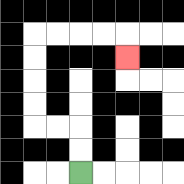{'start': '[3, 7]', 'end': '[5, 2]', 'path_directions': 'U,U,L,L,U,U,U,U,R,R,R,R,D', 'path_coordinates': '[[3, 7], [3, 6], [3, 5], [2, 5], [1, 5], [1, 4], [1, 3], [1, 2], [1, 1], [2, 1], [3, 1], [4, 1], [5, 1], [5, 2]]'}